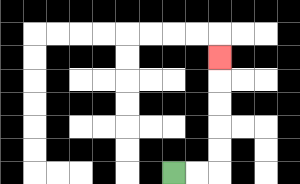{'start': '[7, 7]', 'end': '[9, 2]', 'path_directions': 'R,R,U,U,U,U,U', 'path_coordinates': '[[7, 7], [8, 7], [9, 7], [9, 6], [9, 5], [9, 4], [9, 3], [9, 2]]'}